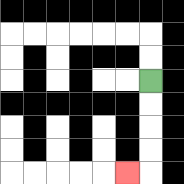{'start': '[6, 3]', 'end': '[5, 7]', 'path_directions': 'D,D,D,D,L', 'path_coordinates': '[[6, 3], [6, 4], [6, 5], [6, 6], [6, 7], [5, 7]]'}